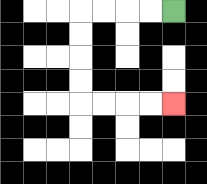{'start': '[7, 0]', 'end': '[7, 4]', 'path_directions': 'L,L,L,L,D,D,D,D,R,R,R,R', 'path_coordinates': '[[7, 0], [6, 0], [5, 0], [4, 0], [3, 0], [3, 1], [3, 2], [3, 3], [3, 4], [4, 4], [5, 4], [6, 4], [7, 4]]'}